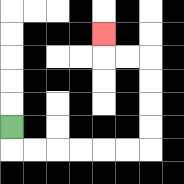{'start': '[0, 5]', 'end': '[4, 1]', 'path_directions': 'D,R,R,R,R,R,R,U,U,U,U,L,L,U', 'path_coordinates': '[[0, 5], [0, 6], [1, 6], [2, 6], [3, 6], [4, 6], [5, 6], [6, 6], [6, 5], [6, 4], [6, 3], [6, 2], [5, 2], [4, 2], [4, 1]]'}